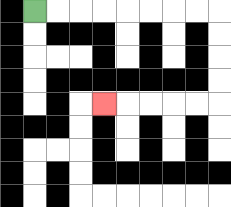{'start': '[1, 0]', 'end': '[4, 4]', 'path_directions': 'R,R,R,R,R,R,R,R,D,D,D,D,L,L,L,L,L', 'path_coordinates': '[[1, 0], [2, 0], [3, 0], [4, 0], [5, 0], [6, 0], [7, 0], [8, 0], [9, 0], [9, 1], [9, 2], [9, 3], [9, 4], [8, 4], [7, 4], [6, 4], [5, 4], [4, 4]]'}